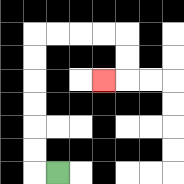{'start': '[2, 7]', 'end': '[4, 3]', 'path_directions': 'L,U,U,U,U,U,U,R,R,R,R,D,D,L', 'path_coordinates': '[[2, 7], [1, 7], [1, 6], [1, 5], [1, 4], [1, 3], [1, 2], [1, 1], [2, 1], [3, 1], [4, 1], [5, 1], [5, 2], [5, 3], [4, 3]]'}